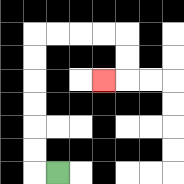{'start': '[2, 7]', 'end': '[4, 3]', 'path_directions': 'L,U,U,U,U,U,U,R,R,R,R,D,D,L', 'path_coordinates': '[[2, 7], [1, 7], [1, 6], [1, 5], [1, 4], [1, 3], [1, 2], [1, 1], [2, 1], [3, 1], [4, 1], [5, 1], [5, 2], [5, 3], [4, 3]]'}